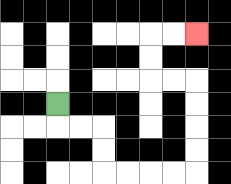{'start': '[2, 4]', 'end': '[8, 1]', 'path_directions': 'D,R,R,D,D,R,R,R,R,U,U,U,U,L,L,U,U,R,R', 'path_coordinates': '[[2, 4], [2, 5], [3, 5], [4, 5], [4, 6], [4, 7], [5, 7], [6, 7], [7, 7], [8, 7], [8, 6], [8, 5], [8, 4], [8, 3], [7, 3], [6, 3], [6, 2], [6, 1], [7, 1], [8, 1]]'}